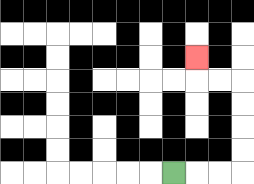{'start': '[7, 7]', 'end': '[8, 2]', 'path_directions': 'R,R,R,U,U,U,U,L,L,U', 'path_coordinates': '[[7, 7], [8, 7], [9, 7], [10, 7], [10, 6], [10, 5], [10, 4], [10, 3], [9, 3], [8, 3], [8, 2]]'}